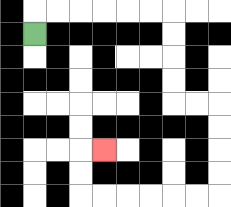{'start': '[1, 1]', 'end': '[4, 6]', 'path_directions': 'U,R,R,R,R,R,R,D,D,D,D,R,R,D,D,D,D,L,L,L,L,L,L,U,U,R', 'path_coordinates': '[[1, 1], [1, 0], [2, 0], [3, 0], [4, 0], [5, 0], [6, 0], [7, 0], [7, 1], [7, 2], [7, 3], [7, 4], [8, 4], [9, 4], [9, 5], [9, 6], [9, 7], [9, 8], [8, 8], [7, 8], [6, 8], [5, 8], [4, 8], [3, 8], [3, 7], [3, 6], [4, 6]]'}